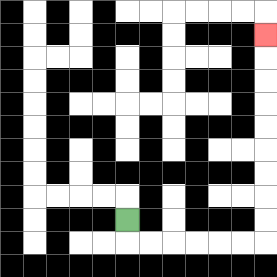{'start': '[5, 9]', 'end': '[11, 1]', 'path_directions': 'D,R,R,R,R,R,R,U,U,U,U,U,U,U,U,U', 'path_coordinates': '[[5, 9], [5, 10], [6, 10], [7, 10], [8, 10], [9, 10], [10, 10], [11, 10], [11, 9], [11, 8], [11, 7], [11, 6], [11, 5], [11, 4], [11, 3], [11, 2], [11, 1]]'}